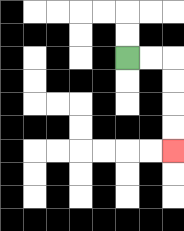{'start': '[5, 2]', 'end': '[7, 6]', 'path_directions': 'R,R,D,D,D,D', 'path_coordinates': '[[5, 2], [6, 2], [7, 2], [7, 3], [7, 4], [7, 5], [7, 6]]'}